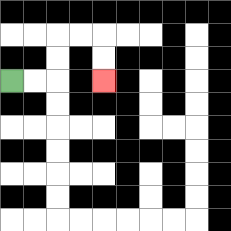{'start': '[0, 3]', 'end': '[4, 3]', 'path_directions': 'R,R,U,U,R,R,D,D', 'path_coordinates': '[[0, 3], [1, 3], [2, 3], [2, 2], [2, 1], [3, 1], [4, 1], [4, 2], [4, 3]]'}